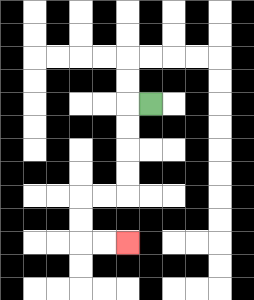{'start': '[6, 4]', 'end': '[5, 10]', 'path_directions': 'L,D,D,D,D,L,L,D,D,R,R', 'path_coordinates': '[[6, 4], [5, 4], [5, 5], [5, 6], [5, 7], [5, 8], [4, 8], [3, 8], [3, 9], [3, 10], [4, 10], [5, 10]]'}